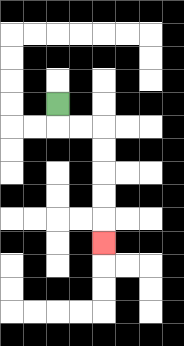{'start': '[2, 4]', 'end': '[4, 10]', 'path_directions': 'D,R,R,D,D,D,D,D', 'path_coordinates': '[[2, 4], [2, 5], [3, 5], [4, 5], [4, 6], [4, 7], [4, 8], [4, 9], [4, 10]]'}